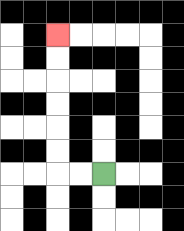{'start': '[4, 7]', 'end': '[2, 1]', 'path_directions': 'L,L,U,U,U,U,U,U', 'path_coordinates': '[[4, 7], [3, 7], [2, 7], [2, 6], [2, 5], [2, 4], [2, 3], [2, 2], [2, 1]]'}